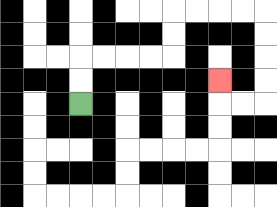{'start': '[3, 4]', 'end': '[9, 3]', 'path_directions': 'U,U,R,R,R,R,U,U,R,R,R,R,D,D,D,D,L,L,U', 'path_coordinates': '[[3, 4], [3, 3], [3, 2], [4, 2], [5, 2], [6, 2], [7, 2], [7, 1], [7, 0], [8, 0], [9, 0], [10, 0], [11, 0], [11, 1], [11, 2], [11, 3], [11, 4], [10, 4], [9, 4], [9, 3]]'}